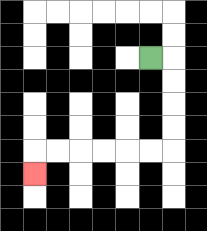{'start': '[6, 2]', 'end': '[1, 7]', 'path_directions': 'R,D,D,D,D,L,L,L,L,L,L,D', 'path_coordinates': '[[6, 2], [7, 2], [7, 3], [7, 4], [7, 5], [7, 6], [6, 6], [5, 6], [4, 6], [3, 6], [2, 6], [1, 6], [1, 7]]'}